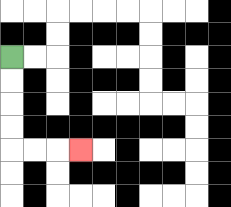{'start': '[0, 2]', 'end': '[3, 6]', 'path_directions': 'D,D,D,D,R,R,R', 'path_coordinates': '[[0, 2], [0, 3], [0, 4], [0, 5], [0, 6], [1, 6], [2, 6], [3, 6]]'}